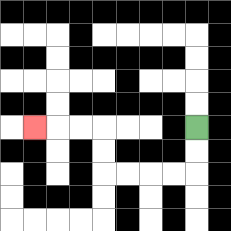{'start': '[8, 5]', 'end': '[1, 5]', 'path_directions': 'D,D,L,L,L,L,U,U,L,L,L', 'path_coordinates': '[[8, 5], [8, 6], [8, 7], [7, 7], [6, 7], [5, 7], [4, 7], [4, 6], [4, 5], [3, 5], [2, 5], [1, 5]]'}